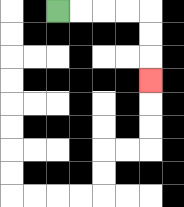{'start': '[2, 0]', 'end': '[6, 3]', 'path_directions': 'R,R,R,R,D,D,D', 'path_coordinates': '[[2, 0], [3, 0], [4, 0], [5, 0], [6, 0], [6, 1], [6, 2], [6, 3]]'}